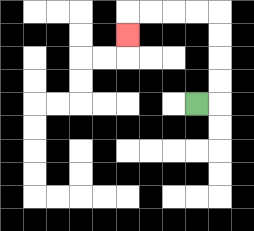{'start': '[8, 4]', 'end': '[5, 1]', 'path_directions': 'R,U,U,U,U,L,L,L,L,D', 'path_coordinates': '[[8, 4], [9, 4], [9, 3], [9, 2], [9, 1], [9, 0], [8, 0], [7, 0], [6, 0], [5, 0], [5, 1]]'}